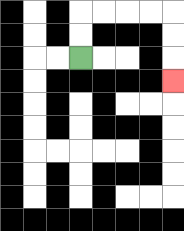{'start': '[3, 2]', 'end': '[7, 3]', 'path_directions': 'U,U,R,R,R,R,D,D,D', 'path_coordinates': '[[3, 2], [3, 1], [3, 0], [4, 0], [5, 0], [6, 0], [7, 0], [7, 1], [7, 2], [7, 3]]'}